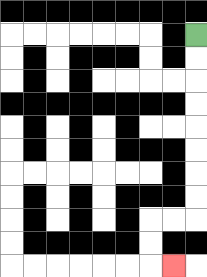{'start': '[8, 1]', 'end': '[7, 11]', 'path_directions': 'D,D,D,D,D,D,D,D,L,L,D,D,R', 'path_coordinates': '[[8, 1], [8, 2], [8, 3], [8, 4], [8, 5], [8, 6], [8, 7], [8, 8], [8, 9], [7, 9], [6, 9], [6, 10], [6, 11], [7, 11]]'}